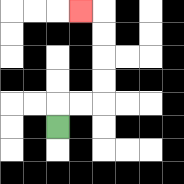{'start': '[2, 5]', 'end': '[3, 0]', 'path_directions': 'U,R,R,U,U,U,U,L', 'path_coordinates': '[[2, 5], [2, 4], [3, 4], [4, 4], [4, 3], [4, 2], [4, 1], [4, 0], [3, 0]]'}